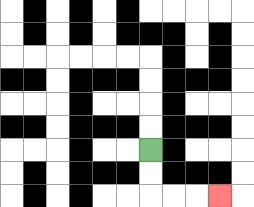{'start': '[6, 6]', 'end': '[9, 8]', 'path_directions': 'D,D,R,R,R', 'path_coordinates': '[[6, 6], [6, 7], [6, 8], [7, 8], [8, 8], [9, 8]]'}